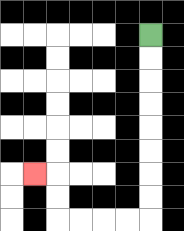{'start': '[6, 1]', 'end': '[1, 7]', 'path_directions': 'D,D,D,D,D,D,D,D,L,L,L,L,U,U,L', 'path_coordinates': '[[6, 1], [6, 2], [6, 3], [6, 4], [6, 5], [6, 6], [6, 7], [6, 8], [6, 9], [5, 9], [4, 9], [3, 9], [2, 9], [2, 8], [2, 7], [1, 7]]'}